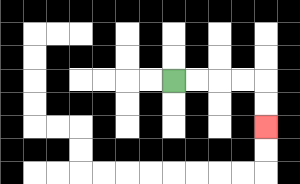{'start': '[7, 3]', 'end': '[11, 5]', 'path_directions': 'R,R,R,R,D,D', 'path_coordinates': '[[7, 3], [8, 3], [9, 3], [10, 3], [11, 3], [11, 4], [11, 5]]'}